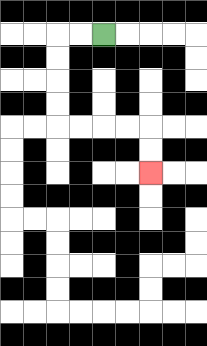{'start': '[4, 1]', 'end': '[6, 7]', 'path_directions': 'L,L,D,D,D,D,R,R,R,R,D,D', 'path_coordinates': '[[4, 1], [3, 1], [2, 1], [2, 2], [2, 3], [2, 4], [2, 5], [3, 5], [4, 5], [5, 5], [6, 5], [6, 6], [6, 7]]'}